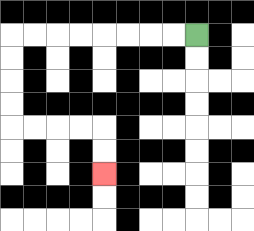{'start': '[8, 1]', 'end': '[4, 7]', 'path_directions': 'L,L,L,L,L,L,L,L,D,D,D,D,R,R,R,R,D,D', 'path_coordinates': '[[8, 1], [7, 1], [6, 1], [5, 1], [4, 1], [3, 1], [2, 1], [1, 1], [0, 1], [0, 2], [0, 3], [0, 4], [0, 5], [1, 5], [2, 5], [3, 5], [4, 5], [4, 6], [4, 7]]'}